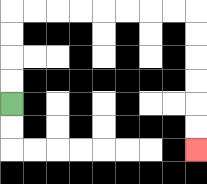{'start': '[0, 4]', 'end': '[8, 6]', 'path_directions': 'U,U,U,U,R,R,R,R,R,R,R,R,D,D,D,D,D,D', 'path_coordinates': '[[0, 4], [0, 3], [0, 2], [0, 1], [0, 0], [1, 0], [2, 0], [3, 0], [4, 0], [5, 0], [6, 0], [7, 0], [8, 0], [8, 1], [8, 2], [8, 3], [8, 4], [8, 5], [8, 6]]'}